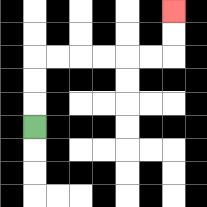{'start': '[1, 5]', 'end': '[7, 0]', 'path_directions': 'U,U,U,R,R,R,R,R,R,U,U', 'path_coordinates': '[[1, 5], [1, 4], [1, 3], [1, 2], [2, 2], [3, 2], [4, 2], [5, 2], [6, 2], [7, 2], [7, 1], [7, 0]]'}